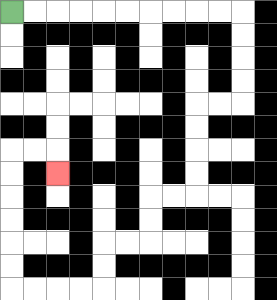{'start': '[0, 0]', 'end': '[2, 7]', 'path_directions': 'R,R,R,R,R,R,R,R,R,R,D,D,D,D,L,L,D,D,D,D,L,L,D,D,L,L,D,D,L,L,L,L,U,U,U,U,U,U,R,R,D', 'path_coordinates': '[[0, 0], [1, 0], [2, 0], [3, 0], [4, 0], [5, 0], [6, 0], [7, 0], [8, 0], [9, 0], [10, 0], [10, 1], [10, 2], [10, 3], [10, 4], [9, 4], [8, 4], [8, 5], [8, 6], [8, 7], [8, 8], [7, 8], [6, 8], [6, 9], [6, 10], [5, 10], [4, 10], [4, 11], [4, 12], [3, 12], [2, 12], [1, 12], [0, 12], [0, 11], [0, 10], [0, 9], [0, 8], [0, 7], [0, 6], [1, 6], [2, 6], [2, 7]]'}